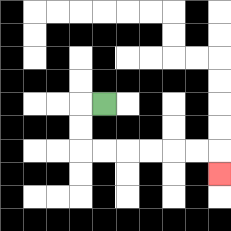{'start': '[4, 4]', 'end': '[9, 7]', 'path_directions': 'L,D,D,R,R,R,R,R,R,D', 'path_coordinates': '[[4, 4], [3, 4], [3, 5], [3, 6], [4, 6], [5, 6], [6, 6], [7, 6], [8, 6], [9, 6], [9, 7]]'}